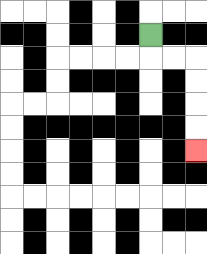{'start': '[6, 1]', 'end': '[8, 6]', 'path_directions': 'D,R,R,D,D,D,D', 'path_coordinates': '[[6, 1], [6, 2], [7, 2], [8, 2], [8, 3], [8, 4], [8, 5], [8, 6]]'}